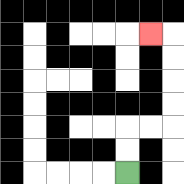{'start': '[5, 7]', 'end': '[6, 1]', 'path_directions': 'U,U,R,R,U,U,U,U,L', 'path_coordinates': '[[5, 7], [5, 6], [5, 5], [6, 5], [7, 5], [7, 4], [7, 3], [7, 2], [7, 1], [6, 1]]'}